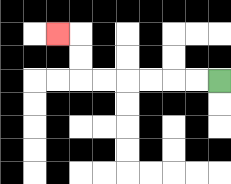{'start': '[9, 3]', 'end': '[2, 1]', 'path_directions': 'L,L,L,L,L,L,U,U,L', 'path_coordinates': '[[9, 3], [8, 3], [7, 3], [6, 3], [5, 3], [4, 3], [3, 3], [3, 2], [3, 1], [2, 1]]'}